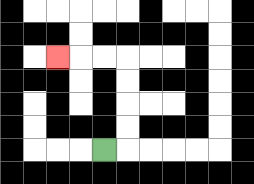{'start': '[4, 6]', 'end': '[2, 2]', 'path_directions': 'R,U,U,U,U,L,L,L', 'path_coordinates': '[[4, 6], [5, 6], [5, 5], [5, 4], [5, 3], [5, 2], [4, 2], [3, 2], [2, 2]]'}